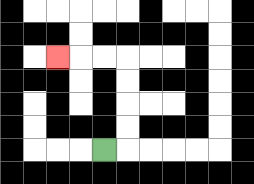{'start': '[4, 6]', 'end': '[2, 2]', 'path_directions': 'R,U,U,U,U,L,L,L', 'path_coordinates': '[[4, 6], [5, 6], [5, 5], [5, 4], [5, 3], [5, 2], [4, 2], [3, 2], [2, 2]]'}